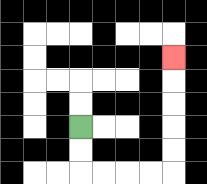{'start': '[3, 5]', 'end': '[7, 2]', 'path_directions': 'D,D,R,R,R,R,U,U,U,U,U', 'path_coordinates': '[[3, 5], [3, 6], [3, 7], [4, 7], [5, 7], [6, 7], [7, 7], [7, 6], [7, 5], [7, 4], [7, 3], [7, 2]]'}